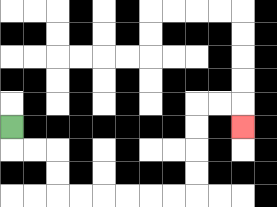{'start': '[0, 5]', 'end': '[10, 5]', 'path_directions': 'D,R,R,D,D,R,R,R,R,R,R,U,U,U,U,R,R,D', 'path_coordinates': '[[0, 5], [0, 6], [1, 6], [2, 6], [2, 7], [2, 8], [3, 8], [4, 8], [5, 8], [6, 8], [7, 8], [8, 8], [8, 7], [8, 6], [8, 5], [8, 4], [9, 4], [10, 4], [10, 5]]'}